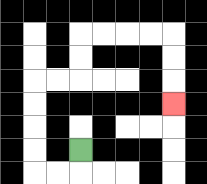{'start': '[3, 6]', 'end': '[7, 4]', 'path_directions': 'D,L,L,U,U,U,U,R,R,U,U,R,R,R,R,D,D,D', 'path_coordinates': '[[3, 6], [3, 7], [2, 7], [1, 7], [1, 6], [1, 5], [1, 4], [1, 3], [2, 3], [3, 3], [3, 2], [3, 1], [4, 1], [5, 1], [6, 1], [7, 1], [7, 2], [7, 3], [7, 4]]'}